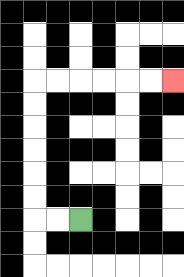{'start': '[3, 9]', 'end': '[7, 3]', 'path_directions': 'L,L,U,U,U,U,U,U,R,R,R,R,R,R', 'path_coordinates': '[[3, 9], [2, 9], [1, 9], [1, 8], [1, 7], [1, 6], [1, 5], [1, 4], [1, 3], [2, 3], [3, 3], [4, 3], [5, 3], [6, 3], [7, 3]]'}